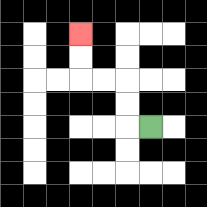{'start': '[6, 5]', 'end': '[3, 1]', 'path_directions': 'L,U,U,L,L,U,U', 'path_coordinates': '[[6, 5], [5, 5], [5, 4], [5, 3], [4, 3], [3, 3], [3, 2], [3, 1]]'}